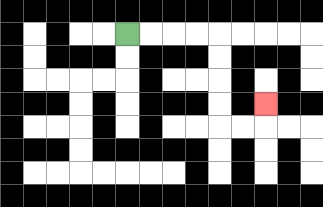{'start': '[5, 1]', 'end': '[11, 4]', 'path_directions': 'R,R,R,R,D,D,D,D,R,R,U', 'path_coordinates': '[[5, 1], [6, 1], [7, 1], [8, 1], [9, 1], [9, 2], [9, 3], [9, 4], [9, 5], [10, 5], [11, 5], [11, 4]]'}